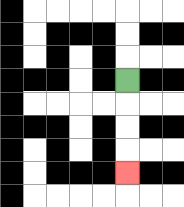{'start': '[5, 3]', 'end': '[5, 7]', 'path_directions': 'D,D,D,D', 'path_coordinates': '[[5, 3], [5, 4], [5, 5], [5, 6], [5, 7]]'}